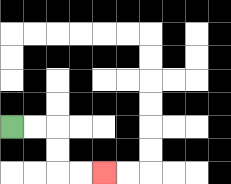{'start': '[0, 5]', 'end': '[4, 7]', 'path_directions': 'R,R,D,D,R,R', 'path_coordinates': '[[0, 5], [1, 5], [2, 5], [2, 6], [2, 7], [3, 7], [4, 7]]'}